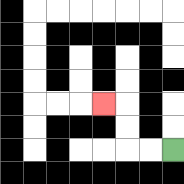{'start': '[7, 6]', 'end': '[4, 4]', 'path_directions': 'L,L,U,U,L', 'path_coordinates': '[[7, 6], [6, 6], [5, 6], [5, 5], [5, 4], [4, 4]]'}